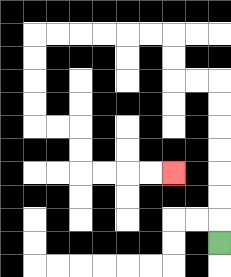{'start': '[9, 10]', 'end': '[7, 7]', 'path_directions': 'U,U,U,U,U,U,U,L,L,U,U,L,L,L,L,L,L,D,D,D,D,R,R,D,D,R,R,R,R', 'path_coordinates': '[[9, 10], [9, 9], [9, 8], [9, 7], [9, 6], [9, 5], [9, 4], [9, 3], [8, 3], [7, 3], [7, 2], [7, 1], [6, 1], [5, 1], [4, 1], [3, 1], [2, 1], [1, 1], [1, 2], [1, 3], [1, 4], [1, 5], [2, 5], [3, 5], [3, 6], [3, 7], [4, 7], [5, 7], [6, 7], [7, 7]]'}